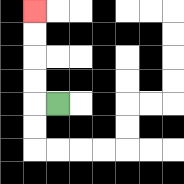{'start': '[2, 4]', 'end': '[1, 0]', 'path_directions': 'L,U,U,U,U', 'path_coordinates': '[[2, 4], [1, 4], [1, 3], [1, 2], [1, 1], [1, 0]]'}